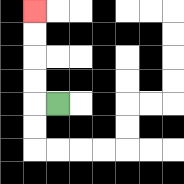{'start': '[2, 4]', 'end': '[1, 0]', 'path_directions': 'L,U,U,U,U', 'path_coordinates': '[[2, 4], [1, 4], [1, 3], [1, 2], [1, 1], [1, 0]]'}